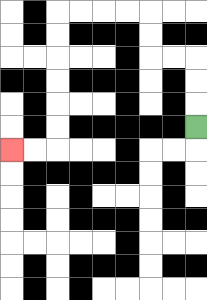{'start': '[8, 5]', 'end': '[0, 6]', 'path_directions': 'U,U,U,L,L,U,U,L,L,L,L,D,D,D,D,D,D,L,L', 'path_coordinates': '[[8, 5], [8, 4], [8, 3], [8, 2], [7, 2], [6, 2], [6, 1], [6, 0], [5, 0], [4, 0], [3, 0], [2, 0], [2, 1], [2, 2], [2, 3], [2, 4], [2, 5], [2, 6], [1, 6], [0, 6]]'}